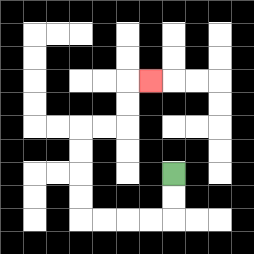{'start': '[7, 7]', 'end': '[6, 3]', 'path_directions': 'D,D,L,L,L,L,U,U,U,U,R,R,U,U,R', 'path_coordinates': '[[7, 7], [7, 8], [7, 9], [6, 9], [5, 9], [4, 9], [3, 9], [3, 8], [3, 7], [3, 6], [3, 5], [4, 5], [5, 5], [5, 4], [5, 3], [6, 3]]'}